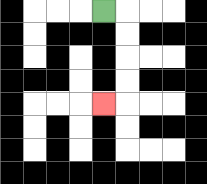{'start': '[4, 0]', 'end': '[4, 4]', 'path_directions': 'R,D,D,D,D,L', 'path_coordinates': '[[4, 0], [5, 0], [5, 1], [5, 2], [5, 3], [5, 4], [4, 4]]'}